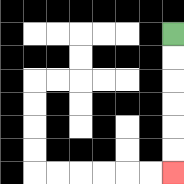{'start': '[7, 1]', 'end': '[7, 7]', 'path_directions': 'D,D,D,D,D,D', 'path_coordinates': '[[7, 1], [7, 2], [7, 3], [7, 4], [7, 5], [7, 6], [7, 7]]'}